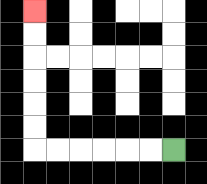{'start': '[7, 6]', 'end': '[1, 0]', 'path_directions': 'L,L,L,L,L,L,U,U,U,U,U,U', 'path_coordinates': '[[7, 6], [6, 6], [5, 6], [4, 6], [3, 6], [2, 6], [1, 6], [1, 5], [1, 4], [1, 3], [1, 2], [1, 1], [1, 0]]'}